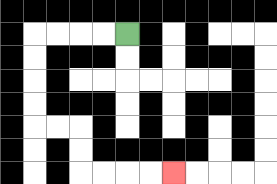{'start': '[5, 1]', 'end': '[7, 7]', 'path_directions': 'L,L,L,L,D,D,D,D,R,R,D,D,R,R,R,R', 'path_coordinates': '[[5, 1], [4, 1], [3, 1], [2, 1], [1, 1], [1, 2], [1, 3], [1, 4], [1, 5], [2, 5], [3, 5], [3, 6], [3, 7], [4, 7], [5, 7], [6, 7], [7, 7]]'}